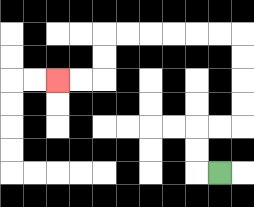{'start': '[9, 7]', 'end': '[2, 3]', 'path_directions': 'L,U,U,R,R,U,U,U,U,L,L,L,L,L,L,D,D,L,L', 'path_coordinates': '[[9, 7], [8, 7], [8, 6], [8, 5], [9, 5], [10, 5], [10, 4], [10, 3], [10, 2], [10, 1], [9, 1], [8, 1], [7, 1], [6, 1], [5, 1], [4, 1], [4, 2], [4, 3], [3, 3], [2, 3]]'}